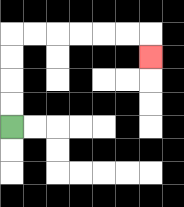{'start': '[0, 5]', 'end': '[6, 2]', 'path_directions': 'U,U,U,U,R,R,R,R,R,R,D', 'path_coordinates': '[[0, 5], [0, 4], [0, 3], [0, 2], [0, 1], [1, 1], [2, 1], [3, 1], [4, 1], [5, 1], [6, 1], [6, 2]]'}